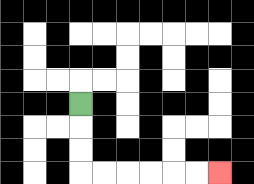{'start': '[3, 4]', 'end': '[9, 7]', 'path_directions': 'D,D,D,R,R,R,R,R,R', 'path_coordinates': '[[3, 4], [3, 5], [3, 6], [3, 7], [4, 7], [5, 7], [6, 7], [7, 7], [8, 7], [9, 7]]'}